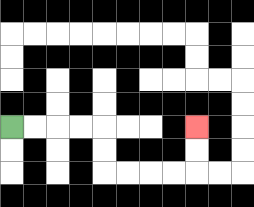{'start': '[0, 5]', 'end': '[8, 5]', 'path_directions': 'R,R,R,R,D,D,R,R,R,R,U,U', 'path_coordinates': '[[0, 5], [1, 5], [2, 5], [3, 5], [4, 5], [4, 6], [4, 7], [5, 7], [6, 7], [7, 7], [8, 7], [8, 6], [8, 5]]'}